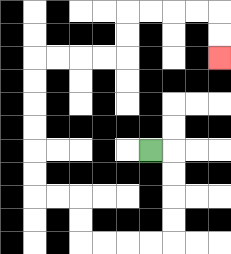{'start': '[6, 6]', 'end': '[9, 2]', 'path_directions': 'R,D,D,D,D,L,L,L,L,U,U,L,L,U,U,U,U,U,U,R,R,R,R,U,U,R,R,R,R,D,D', 'path_coordinates': '[[6, 6], [7, 6], [7, 7], [7, 8], [7, 9], [7, 10], [6, 10], [5, 10], [4, 10], [3, 10], [3, 9], [3, 8], [2, 8], [1, 8], [1, 7], [1, 6], [1, 5], [1, 4], [1, 3], [1, 2], [2, 2], [3, 2], [4, 2], [5, 2], [5, 1], [5, 0], [6, 0], [7, 0], [8, 0], [9, 0], [9, 1], [9, 2]]'}